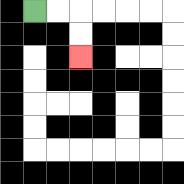{'start': '[1, 0]', 'end': '[3, 2]', 'path_directions': 'R,R,D,D', 'path_coordinates': '[[1, 0], [2, 0], [3, 0], [3, 1], [3, 2]]'}